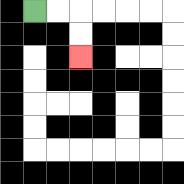{'start': '[1, 0]', 'end': '[3, 2]', 'path_directions': 'R,R,D,D', 'path_coordinates': '[[1, 0], [2, 0], [3, 0], [3, 1], [3, 2]]'}